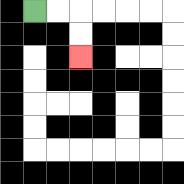{'start': '[1, 0]', 'end': '[3, 2]', 'path_directions': 'R,R,D,D', 'path_coordinates': '[[1, 0], [2, 0], [3, 0], [3, 1], [3, 2]]'}